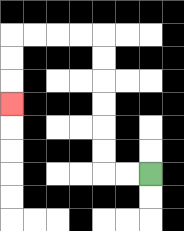{'start': '[6, 7]', 'end': '[0, 4]', 'path_directions': 'L,L,U,U,U,U,U,U,L,L,L,L,D,D,D', 'path_coordinates': '[[6, 7], [5, 7], [4, 7], [4, 6], [4, 5], [4, 4], [4, 3], [4, 2], [4, 1], [3, 1], [2, 1], [1, 1], [0, 1], [0, 2], [0, 3], [0, 4]]'}